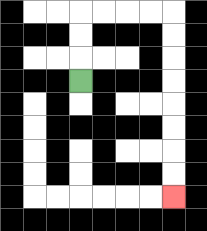{'start': '[3, 3]', 'end': '[7, 8]', 'path_directions': 'U,U,U,R,R,R,R,D,D,D,D,D,D,D,D', 'path_coordinates': '[[3, 3], [3, 2], [3, 1], [3, 0], [4, 0], [5, 0], [6, 0], [7, 0], [7, 1], [7, 2], [7, 3], [7, 4], [7, 5], [7, 6], [7, 7], [7, 8]]'}